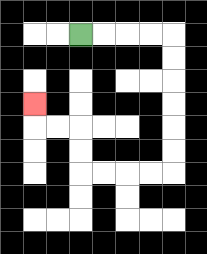{'start': '[3, 1]', 'end': '[1, 4]', 'path_directions': 'R,R,R,R,D,D,D,D,D,D,L,L,L,L,U,U,L,L,U', 'path_coordinates': '[[3, 1], [4, 1], [5, 1], [6, 1], [7, 1], [7, 2], [7, 3], [7, 4], [7, 5], [7, 6], [7, 7], [6, 7], [5, 7], [4, 7], [3, 7], [3, 6], [3, 5], [2, 5], [1, 5], [1, 4]]'}